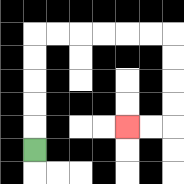{'start': '[1, 6]', 'end': '[5, 5]', 'path_directions': 'U,U,U,U,U,R,R,R,R,R,R,D,D,D,D,L,L', 'path_coordinates': '[[1, 6], [1, 5], [1, 4], [1, 3], [1, 2], [1, 1], [2, 1], [3, 1], [4, 1], [5, 1], [6, 1], [7, 1], [7, 2], [7, 3], [7, 4], [7, 5], [6, 5], [5, 5]]'}